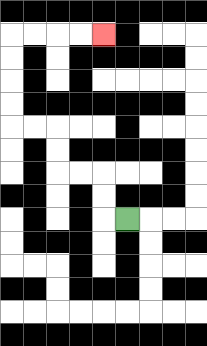{'start': '[5, 9]', 'end': '[4, 1]', 'path_directions': 'L,U,U,L,L,U,U,L,L,U,U,U,U,R,R,R,R', 'path_coordinates': '[[5, 9], [4, 9], [4, 8], [4, 7], [3, 7], [2, 7], [2, 6], [2, 5], [1, 5], [0, 5], [0, 4], [0, 3], [0, 2], [0, 1], [1, 1], [2, 1], [3, 1], [4, 1]]'}